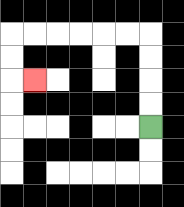{'start': '[6, 5]', 'end': '[1, 3]', 'path_directions': 'U,U,U,U,L,L,L,L,L,L,D,D,R', 'path_coordinates': '[[6, 5], [6, 4], [6, 3], [6, 2], [6, 1], [5, 1], [4, 1], [3, 1], [2, 1], [1, 1], [0, 1], [0, 2], [0, 3], [1, 3]]'}